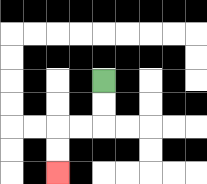{'start': '[4, 3]', 'end': '[2, 7]', 'path_directions': 'D,D,L,L,D,D', 'path_coordinates': '[[4, 3], [4, 4], [4, 5], [3, 5], [2, 5], [2, 6], [2, 7]]'}